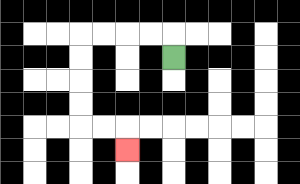{'start': '[7, 2]', 'end': '[5, 6]', 'path_directions': 'U,L,L,L,L,D,D,D,D,R,R,D', 'path_coordinates': '[[7, 2], [7, 1], [6, 1], [5, 1], [4, 1], [3, 1], [3, 2], [3, 3], [3, 4], [3, 5], [4, 5], [5, 5], [5, 6]]'}